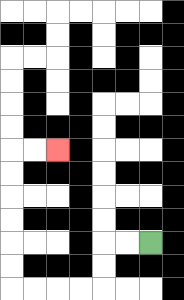{'start': '[6, 10]', 'end': '[2, 6]', 'path_directions': 'L,L,D,D,L,L,L,L,U,U,U,U,U,U,R,R', 'path_coordinates': '[[6, 10], [5, 10], [4, 10], [4, 11], [4, 12], [3, 12], [2, 12], [1, 12], [0, 12], [0, 11], [0, 10], [0, 9], [0, 8], [0, 7], [0, 6], [1, 6], [2, 6]]'}